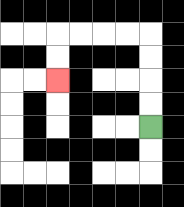{'start': '[6, 5]', 'end': '[2, 3]', 'path_directions': 'U,U,U,U,L,L,L,L,D,D', 'path_coordinates': '[[6, 5], [6, 4], [6, 3], [6, 2], [6, 1], [5, 1], [4, 1], [3, 1], [2, 1], [2, 2], [2, 3]]'}